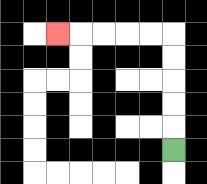{'start': '[7, 6]', 'end': '[2, 1]', 'path_directions': 'U,U,U,U,U,L,L,L,L,L', 'path_coordinates': '[[7, 6], [7, 5], [7, 4], [7, 3], [7, 2], [7, 1], [6, 1], [5, 1], [4, 1], [3, 1], [2, 1]]'}